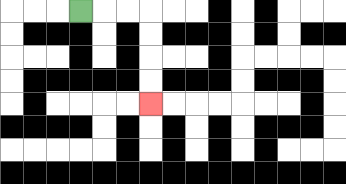{'start': '[3, 0]', 'end': '[6, 4]', 'path_directions': 'R,R,R,D,D,D,D', 'path_coordinates': '[[3, 0], [4, 0], [5, 0], [6, 0], [6, 1], [6, 2], [6, 3], [6, 4]]'}